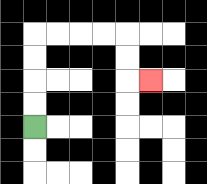{'start': '[1, 5]', 'end': '[6, 3]', 'path_directions': 'U,U,U,U,R,R,R,R,D,D,R', 'path_coordinates': '[[1, 5], [1, 4], [1, 3], [1, 2], [1, 1], [2, 1], [3, 1], [4, 1], [5, 1], [5, 2], [5, 3], [6, 3]]'}